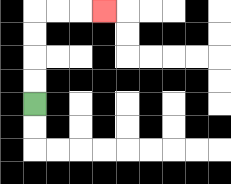{'start': '[1, 4]', 'end': '[4, 0]', 'path_directions': 'U,U,U,U,R,R,R', 'path_coordinates': '[[1, 4], [1, 3], [1, 2], [1, 1], [1, 0], [2, 0], [3, 0], [4, 0]]'}